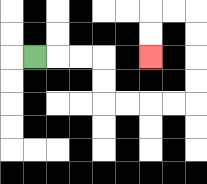{'start': '[1, 2]', 'end': '[6, 2]', 'path_directions': 'R,R,R,D,D,R,R,R,R,U,U,U,U,L,L,D,D', 'path_coordinates': '[[1, 2], [2, 2], [3, 2], [4, 2], [4, 3], [4, 4], [5, 4], [6, 4], [7, 4], [8, 4], [8, 3], [8, 2], [8, 1], [8, 0], [7, 0], [6, 0], [6, 1], [6, 2]]'}